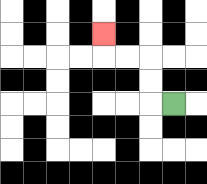{'start': '[7, 4]', 'end': '[4, 1]', 'path_directions': 'L,U,U,L,L,U', 'path_coordinates': '[[7, 4], [6, 4], [6, 3], [6, 2], [5, 2], [4, 2], [4, 1]]'}